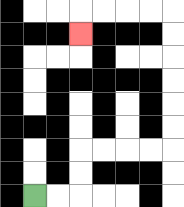{'start': '[1, 8]', 'end': '[3, 1]', 'path_directions': 'R,R,U,U,R,R,R,R,U,U,U,U,U,U,L,L,L,L,D', 'path_coordinates': '[[1, 8], [2, 8], [3, 8], [3, 7], [3, 6], [4, 6], [5, 6], [6, 6], [7, 6], [7, 5], [7, 4], [7, 3], [7, 2], [7, 1], [7, 0], [6, 0], [5, 0], [4, 0], [3, 0], [3, 1]]'}